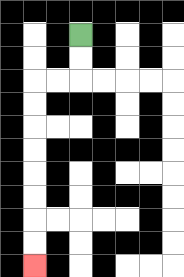{'start': '[3, 1]', 'end': '[1, 11]', 'path_directions': 'D,D,L,L,D,D,D,D,D,D,D,D', 'path_coordinates': '[[3, 1], [3, 2], [3, 3], [2, 3], [1, 3], [1, 4], [1, 5], [1, 6], [1, 7], [1, 8], [1, 9], [1, 10], [1, 11]]'}